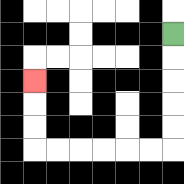{'start': '[7, 1]', 'end': '[1, 3]', 'path_directions': 'D,D,D,D,D,L,L,L,L,L,L,U,U,U', 'path_coordinates': '[[7, 1], [7, 2], [7, 3], [7, 4], [7, 5], [7, 6], [6, 6], [5, 6], [4, 6], [3, 6], [2, 6], [1, 6], [1, 5], [1, 4], [1, 3]]'}